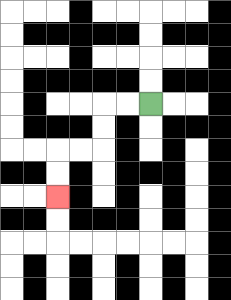{'start': '[6, 4]', 'end': '[2, 8]', 'path_directions': 'L,L,D,D,L,L,D,D', 'path_coordinates': '[[6, 4], [5, 4], [4, 4], [4, 5], [4, 6], [3, 6], [2, 6], [2, 7], [2, 8]]'}